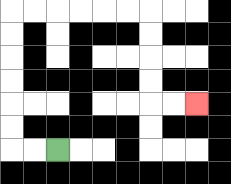{'start': '[2, 6]', 'end': '[8, 4]', 'path_directions': 'L,L,U,U,U,U,U,U,R,R,R,R,R,R,D,D,D,D,R,R', 'path_coordinates': '[[2, 6], [1, 6], [0, 6], [0, 5], [0, 4], [0, 3], [0, 2], [0, 1], [0, 0], [1, 0], [2, 0], [3, 0], [4, 0], [5, 0], [6, 0], [6, 1], [6, 2], [6, 3], [6, 4], [7, 4], [8, 4]]'}